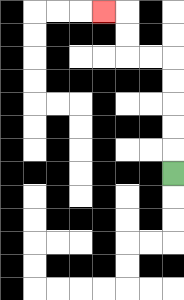{'start': '[7, 7]', 'end': '[4, 0]', 'path_directions': 'U,U,U,U,U,L,L,U,U,L', 'path_coordinates': '[[7, 7], [7, 6], [7, 5], [7, 4], [7, 3], [7, 2], [6, 2], [5, 2], [5, 1], [5, 0], [4, 0]]'}